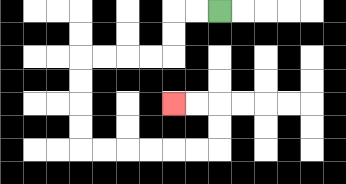{'start': '[9, 0]', 'end': '[7, 4]', 'path_directions': 'L,L,D,D,L,L,L,L,D,D,D,D,R,R,R,R,R,R,U,U,L,L', 'path_coordinates': '[[9, 0], [8, 0], [7, 0], [7, 1], [7, 2], [6, 2], [5, 2], [4, 2], [3, 2], [3, 3], [3, 4], [3, 5], [3, 6], [4, 6], [5, 6], [6, 6], [7, 6], [8, 6], [9, 6], [9, 5], [9, 4], [8, 4], [7, 4]]'}